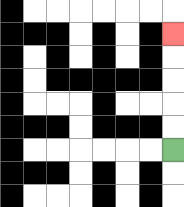{'start': '[7, 6]', 'end': '[7, 1]', 'path_directions': 'U,U,U,U,U', 'path_coordinates': '[[7, 6], [7, 5], [7, 4], [7, 3], [7, 2], [7, 1]]'}